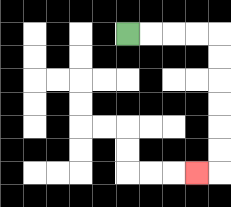{'start': '[5, 1]', 'end': '[8, 7]', 'path_directions': 'R,R,R,R,D,D,D,D,D,D,L', 'path_coordinates': '[[5, 1], [6, 1], [7, 1], [8, 1], [9, 1], [9, 2], [9, 3], [9, 4], [9, 5], [9, 6], [9, 7], [8, 7]]'}